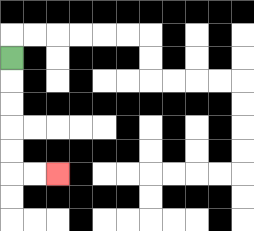{'start': '[0, 2]', 'end': '[2, 7]', 'path_directions': 'D,D,D,D,D,R,R', 'path_coordinates': '[[0, 2], [0, 3], [0, 4], [0, 5], [0, 6], [0, 7], [1, 7], [2, 7]]'}